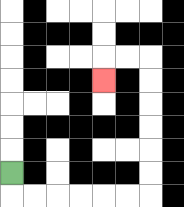{'start': '[0, 7]', 'end': '[4, 3]', 'path_directions': 'D,R,R,R,R,R,R,U,U,U,U,U,U,L,L,D', 'path_coordinates': '[[0, 7], [0, 8], [1, 8], [2, 8], [3, 8], [4, 8], [5, 8], [6, 8], [6, 7], [6, 6], [6, 5], [6, 4], [6, 3], [6, 2], [5, 2], [4, 2], [4, 3]]'}